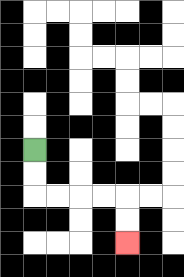{'start': '[1, 6]', 'end': '[5, 10]', 'path_directions': 'D,D,R,R,R,R,D,D', 'path_coordinates': '[[1, 6], [1, 7], [1, 8], [2, 8], [3, 8], [4, 8], [5, 8], [5, 9], [5, 10]]'}